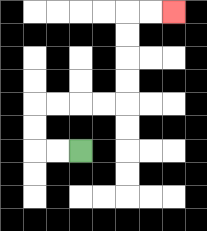{'start': '[3, 6]', 'end': '[7, 0]', 'path_directions': 'L,L,U,U,R,R,R,R,U,U,U,U,R,R', 'path_coordinates': '[[3, 6], [2, 6], [1, 6], [1, 5], [1, 4], [2, 4], [3, 4], [4, 4], [5, 4], [5, 3], [5, 2], [5, 1], [5, 0], [6, 0], [7, 0]]'}